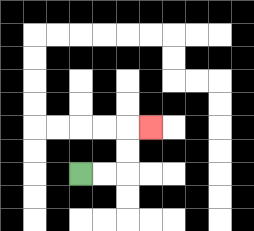{'start': '[3, 7]', 'end': '[6, 5]', 'path_directions': 'R,R,U,U,R', 'path_coordinates': '[[3, 7], [4, 7], [5, 7], [5, 6], [5, 5], [6, 5]]'}